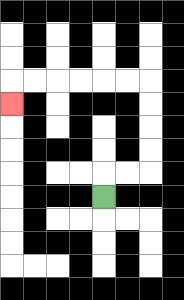{'start': '[4, 8]', 'end': '[0, 4]', 'path_directions': 'U,R,R,U,U,U,U,L,L,L,L,L,L,D', 'path_coordinates': '[[4, 8], [4, 7], [5, 7], [6, 7], [6, 6], [6, 5], [6, 4], [6, 3], [5, 3], [4, 3], [3, 3], [2, 3], [1, 3], [0, 3], [0, 4]]'}